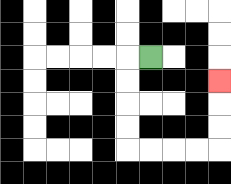{'start': '[6, 2]', 'end': '[9, 3]', 'path_directions': 'L,D,D,D,D,R,R,R,R,U,U,U', 'path_coordinates': '[[6, 2], [5, 2], [5, 3], [5, 4], [5, 5], [5, 6], [6, 6], [7, 6], [8, 6], [9, 6], [9, 5], [9, 4], [9, 3]]'}